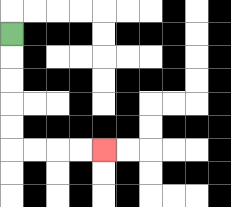{'start': '[0, 1]', 'end': '[4, 6]', 'path_directions': 'D,D,D,D,D,R,R,R,R', 'path_coordinates': '[[0, 1], [0, 2], [0, 3], [0, 4], [0, 5], [0, 6], [1, 6], [2, 6], [3, 6], [4, 6]]'}